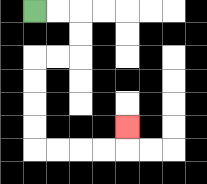{'start': '[1, 0]', 'end': '[5, 5]', 'path_directions': 'R,R,D,D,L,L,D,D,D,D,R,R,R,R,U', 'path_coordinates': '[[1, 0], [2, 0], [3, 0], [3, 1], [3, 2], [2, 2], [1, 2], [1, 3], [1, 4], [1, 5], [1, 6], [2, 6], [3, 6], [4, 6], [5, 6], [5, 5]]'}